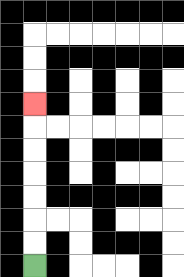{'start': '[1, 11]', 'end': '[1, 4]', 'path_directions': 'U,U,U,U,U,U,U', 'path_coordinates': '[[1, 11], [1, 10], [1, 9], [1, 8], [1, 7], [1, 6], [1, 5], [1, 4]]'}